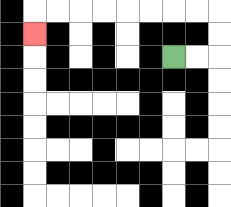{'start': '[7, 2]', 'end': '[1, 1]', 'path_directions': 'R,R,U,U,L,L,L,L,L,L,L,L,D', 'path_coordinates': '[[7, 2], [8, 2], [9, 2], [9, 1], [9, 0], [8, 0], [7, 0], [6, 0], [5, 0], [4, 0], [3, 0], [2, 0], [1, 0], [1, 1]]'}